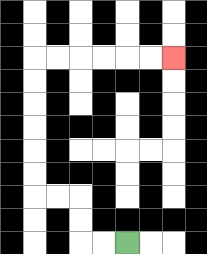{'start': '[5, 10]', 'end': '[7, 2]', 'path_directions': 'L,L,U,U,L,L,U,U,U,U,U,U,R,R,R,R,R,R', 'path_coordinates': '[[5, 10], [4, 10], [3, 10], [3, 9], [3, 8], [2, 8], [1, 8], [1, 7], [1, 6], [1, 5], [1, 4], [1, 3], [1, 2], [2, 2], [3, 2], [4, 2], [5, 2], [6, 2], [7, 2]]'}